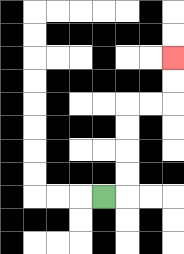{'start': '[4, 8]', 'end': '[7, 2]', 'path_directions': 'R,U,U,U,U,R,R,U,U', 'path_coordinates': '[[4, 8], [5, 8], [5, 7], [5, 6], [5, 5], [5, 4], [6, 4], [7, 4], [7, 3], [7, 2]]'}